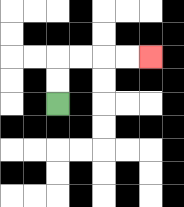{'start': '[2, 4]', 'end': '[6, 2]', 'path_directions': 'U,U,R,R,R,R', 'path_coordinates': '[[2, 4], [2, 3], [2, 2], [3, 2], [4, 2], [5, 2], [6, 2]]'}